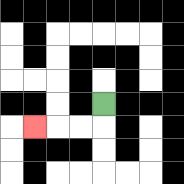{'start': '[4, 4]', 'end': '[1, 5]', 'path_directions': 'D,L,L,L', 'path_coordinates': '[[4, 4], [4, 5], [3, 5], [2, 5], [1, 5]]'}